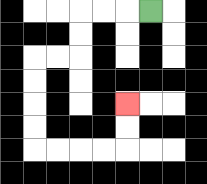{'start': '[6, 0]', 'end': '[5, 4]', 'path_directions': 'L,L,L,D,D,L,L,D,D,D,D,R,R,R,R,U,U', 'path_coordinates': '[[6, 0], [5, 0], [4, 0], [3, 0], [3, 1], [3, 2], [2, 2], [1, 2], [1, 3], [1, 4], [1, 5], [1, 6], [2, 6], [3, 6], [4, 6], [5, 6], [5, 5], [5, 4]]'}